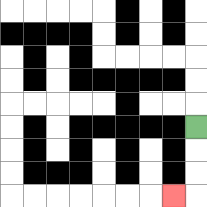{'start': '[8, 5]', 'end': '[7, 8]', 'path_directions': 'D,D,D,L', 'path_coordinates': '[[8, 5], [8, 6], [8, 7], [8, 8], [7, 8]]'}